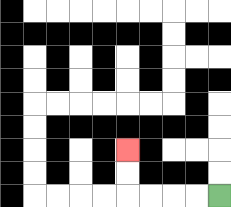{'start': '[9, 8]', 'end': '[5, 6]', 'path_directions': 'L,L,L,L,U,U', 'path_coordinates': '[[9, 8], [8, 8], [7, 8], [6, 8], [5, 8], [5, 7], [5, 6]]'}